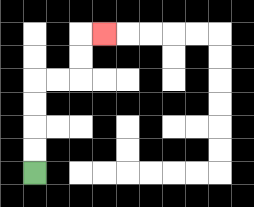{'start': '[1, 7]', 'end': '[4, 1]', 'path_directions': 'U,U,U,U,R,R,U,U,R', 'path_coordinates': '[[1, 7], [1, 6], [1, 5], [1, 4], [1, 3], [2, 3], [3, 3], [3, 2], [3, 1], [4, 1]]'}